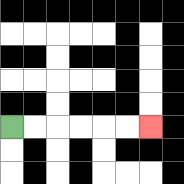{'start': '[0, 5]', 'end': '[6, 5]', 'path_directions': 'R,R,R,R,R,R', 'path_coordinates': '[[0, 5], [1, 5], [2, 5], [3, 5], [4, 5], [5, 5], [6, 5]]'}